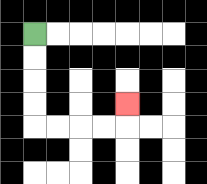{'start': '[1, 1]', 'end': '[5, 4]', 'path_directions': 'D,D,D,D,R,R,R,R,U', 'path_coordinates': '[[1, 1], [1, 2], [1, 3], [1, 4], [1, 5], [2, 5], [3, 5], [4, 5], [5, 5], [5, 4]]'}